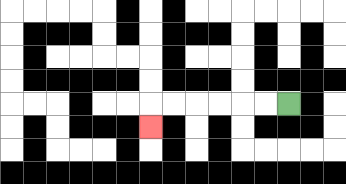{'start': '[12, 4]', 'end': '[6, 5]', 'path_directions': 'L,L,L,L,L,L,D', 'path_coordinates': '[[12, 4], [11, 4], [10, 4], [9, 4], [8, 4], [7, 4], [6, 4], [6, 5]]'}